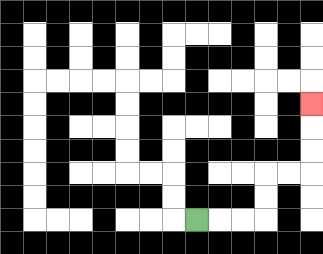{'start': '[8, 9]', 'end': '[13, 4]', 'path_directions': 'R,R,R,U,U,R,R,U,U,U', 'path_coordinates': '[[8, 9], [9, 9], [10, 9], [11, 9], [11, 8], [11, 7], [12, 7], [13, 7], [13, 6], [13, 5], [13, 4]]'}